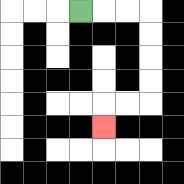{'start': '[3, 0]', 'end': '[4, 5]', 'path_directions': 'R,R,R,D,D,D,D,L,L,D', 'path_coordinates': '[[3, 0], [4, 0], [5, 0], [6, 0], [6, 1], [6, 2], [6, 3], [6, 4], [5, 4], [4, 4], [4, 5]]'}